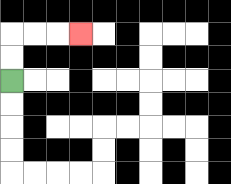{'start': '[0, 3]', 'end': '[3, 1]', 'path_directions': 'U,U,R,R,R', 'path_coordinates': '[[0, 3], [0, 2], [0, 1], [1, 1], [2, 1], [3, 1]]'}